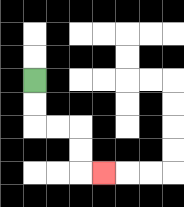{'start': '[1, 3]', 'end': '[4, 7]', 'path_directions': 'D,D,R,R,D,D,R', 'path_coordinates': '[[1, 3], [1, 4], [1, 5], [2, 5], [3, 5], [3, 6], [3, 7], [4, 7]]'}